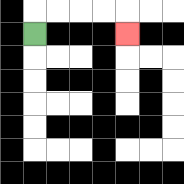{'start': '[1, 1]', 'end': '[5, 1]', 'path_directions': 'U,R,R,R,R,D', 'path_coordinates': '[[1, 1], [1, 0], [2, 0], [3, 0], [4, 0], [5, 0], [5, 1]]'}